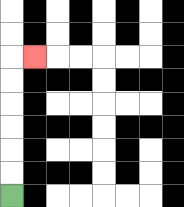{'start': '[0, 8]', 'end': '[1, 2]', 'path_directions': 'U,U,U,U,U,U,R', 'path_coordinates': '[[0, 8], [0, 7], [0, 6], [0, 5], [0, 4], [0, 3], [0, 2], [1, 2]]'}